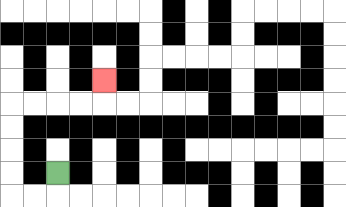{'start': '[2, 7]', 'end': '[4, 3]', 'path_directions': 'D,L,L,U,U,U,U,R,R,R,R,U', 'path_coordinates': '[[2, 7], [2, 8], [1, 8], [0, 8], [0, 7], [0, 6], [0, 5], [0, 4], [1, 4], [2, 4], [3, 4], [4, 4], [4, 3]]'}